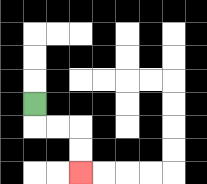{'start': '[1, 4]', 'end': '[3, 7]', 'path_directions': 'D,R,R,D,D', 'path_coordinates': '[[1, 4], [1, 5], [2, 5], [3, 5], [3, 6], [3, 7]]'}